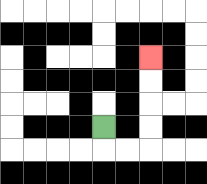{'start': '[4, 5]', 'end': '[6, 2]', 'path_directions': 'D,R,R,U,U,U,U', 'path_coordinates': '[[4, 5], [4, 6], [5, 6], [6, 6], [6, 5], [6, 4], [6, 3], [6, 2]]'}